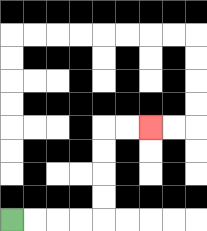{'start': '[0, 9]', 'end': '[6, 5]', 'path_directions': 'R,R,R,R,U,U,U,U,R,R', 'path_coordinates': '[[0, 9], [1, 9], [2, 9], [3, 9], [4, 9], [4, 8], [4, 7], [4, 6], [4, 5], [5, 5], [6, 5]]'}